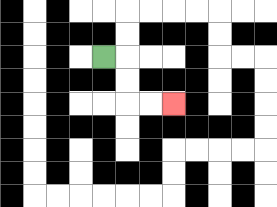{'start': '[4, 2]', 'end': '[7, 4]', 'path_directions': 'R,D,D,R,R', 'path_coordinates': '[[4, 2], [5, 2], [5, 3], [5, 4], [6, 4], [7, 4]]'}